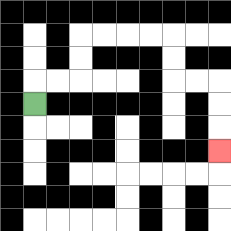{'start': '[1, 4]', 'end': '[9, 6]', 'path_directions': 'U,R,R,U,U,R,R,R,R,D,D,R,R,D,D,D', 'path_coordinates': '[[1, 4], [1, 3], [2, 3], [3, 3], [3, 2], [3, 1], [4, 1], [5, 1], [6, 1], [7, 1], [7, 2], [7, 3], [8, 3], [9, 3], [9, 4], [9, 5], [9, 6]]'}